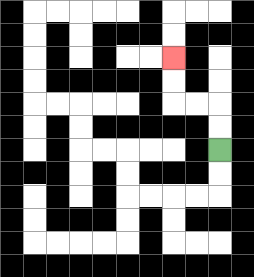{'start': '[9, 6]', 'end': '[7, 2]', 'path_directions': 'U,U,L,L,U,U', 'path_coordinates': '[[9, 6], [9, 5], [9, 4], [8, 4], [7, 4], [7, 3], [7, 2]]'}